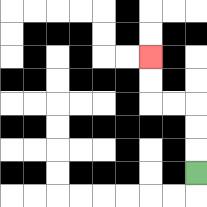{'start': '[8, 7]', 'end': '[6, 2]', 'path_directions': 'U,U,U,L,L,U,U', 'path_coordinates': '[[8, 7], [8, 6], [8, 5], [8, 4], [7, 4], [6, 4], [6, 3], [6, 2]]'}